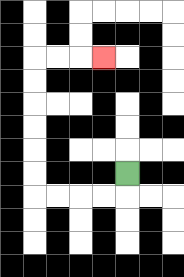{'start': '[5, 7]', 'end': '[4, 2]', 'path_directions': 'D,L,L,L,L,U,U,U,U,U,U,R,R,R', 'path_coordinates': '[[5, 7], [5, 8], [4, 8], [3, 8], [2, 8], [1, 8], [1, 7], [1, 6], [1, 5], [1, 4], [1, 3], [1, 2], [2, 2], [3, 2], [4, 2]]'}